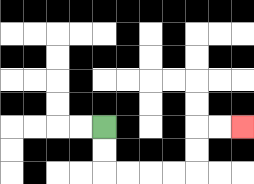{'start': '[4, 5]', 'end': '[10, 5]', 'path_directions': 'D,D,R,R,R,R,U,U,R,R', 'path_coordinates': '[[4, 5], [4, 6], [4, 7], [5, 7], [6, 7], [7, 7], [8, 7], [8, 6], [8, 5], [9, 5], [10, 5]]'}